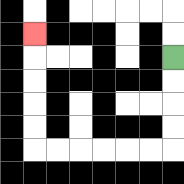{'start': '[7, 2]', 'end': '[1, 1]', 'path_directions': 'D,D,D,D,L,L,L,L,L,L,U,U,U,U,U', 'path_coordinates': '[[7, 2], [7, 3], [7, 4], [7, 5], [7, 6], [6, 6], [5, 6], [4, 6], [3, 6], [2, 6], [1, 6], [1, 5], [1, 4], [1, 3], [1, 2], [1, 1]]'}